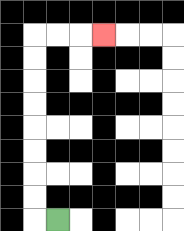{'start': '[2, 9]', 'end': '[4, 1]', 'path_directions': 'L,U,U,U,U,U,U,U,U,R,R,R', 'path_coordinates': '[[2, 9], [1, 9], [1, 8], [1, 7], [1, 6], [1, 5], [1, 4], [1, 3], [1, 2], [1, 1], [2, 1], [3, 1], [4, 1]]'}